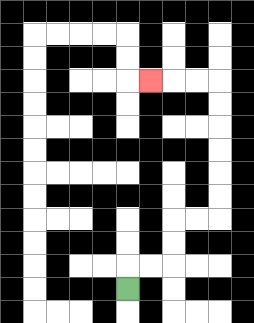{'start': '[5, 12]', 'end': '[6, 3]', 'path_directions': 'U,R,R,U,U,R,R,U,U,U,U,U,U,L,L,L', 'path_coordinates': '[[5, 12], [5, 11], [6, 11], [7, 11], [7, 10], [7, 9], [8, 9], [9, 9], [9, 8], [9, 7], [9, 6], [9, 5], [9, 4], [9, 3], [8, 3], [7, 3], [6, 3]]'}